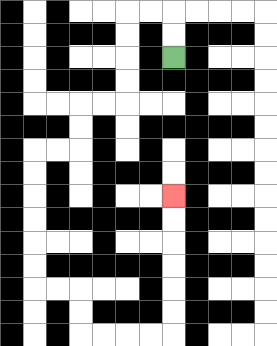{'start': '[7, 2]', 'end': '[7, 8]', 'path_directions': 'U,U,L,L,D,D,D,D,L,L,D,D,L,L,D,D,D,D,D,D,R,R,D,D,R,R,R,R,U,U,U,U,U,U', 'path_coordinates': '[[7, 2], [7, 1], [7, 0], [6, 0], [5, 0], [5, 1], [5, 2], [5, 3], [5, 4], [4, 4], [3, 4], [3, 5], [3, 6], [2, 6], [1, 6], [1, 7], [1, 8], [1, 9], [1, 10], [1, 11], [1, 12], [2, 12], [3, 12], [3, 13], [3, 14], [4, 14], [5, 14], [6, 14], [7, 14], [7, 13], [7, 12], [7, 11], [7, 10], [7, 9], [7, 8]]'}